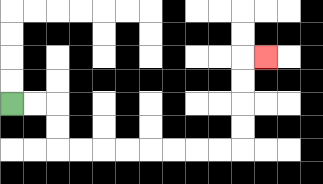{'start': '[0, 4]', 'end': '[11, 2]', 'path_directions': 'R,R,D,D,R,R,R,R,R,R,R,R,U,U,U,U,R', 'path_coordinates': '[[0, 4], [1, 4], [2, 4], [2, 5], [2, 6], [3, 6], [4, 6], [5, 6], [6, 6], [7, 6], [8, 6], [9, 6], [10, 6], [10, 5], [10, 4], [10, 3], [10, 2], [11, 2]]'}